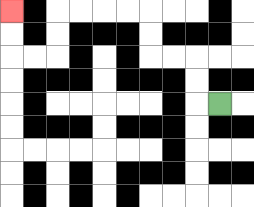{'start': '[9, 4]', 'end': '[0, 0]', 'path_directions': 'L,U,U,L,L,U,U,L,L,L,L,D,D,L,L,U,U', 'path_coordinates': '[[9, 4], [8, 4], [8, 3], [8, 2], [7, 2], [6, 2], [6, 1], [6, 0], [5, 0], [4, 0], [3, 0], [2, 0], [2, 1], [2, 2], [1, 2], [0, 2], [0, 1], [0, 0]]'}